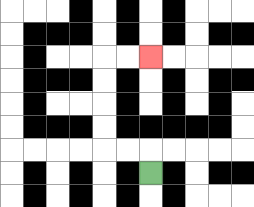{'start': '[6, 7]', 'end': '[6, 2]', 'path_directions': 'U,L,L,U,U,U,U,R,R', 'path_coordinates': '[[6, 7], [6, 6], [5, 6], [4, 6], [4, 5], [4, 4], [4, 3], [4, 2], [5, 2], [6, 2]]'}